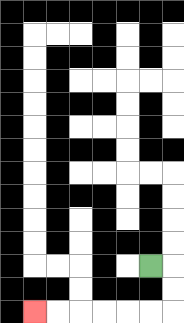{'start': '[6, 11]', 'end': '[1, 13]', 'path_directions': 'R,D,D,L,L,L,L,L,L', 'path_coordinates': '[[6, 11], [7, 11], [7, 12], [7, 13], [6, 13], [5, 13], [4, 13], [3, 13], [2, 13], [1, 13]]'}